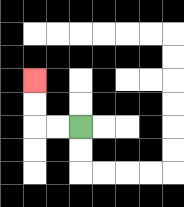{'start': '[3, 5]', 'end': '[1, 3]', 'path_directions': 'L,L,U,U', 'path_coordinates': '[[3, 5], [2, 5], [1, 5], [1, 4], [1, 3]]'}